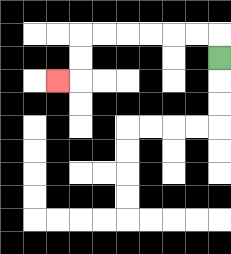{'start': '[9, 2]', 'end': '[2, 3]', 'path_directions': 'U,L,L,L,L,L,L,D,D,L', 'path_coordinates': '[[9, 2], [9, 1], [8, 1], [7, 1], [6, 1], [5, 1], [4, 1], [3, 1], [3, 2], [3, 3], [2, 3]]'}